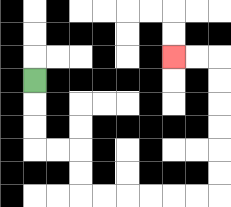{'start': '[1, 3]', 'end': '[7, 2]', 'path_directions': 'D,D,D,R,R,D,D,R,R,R,R,R,R,U,U,U,U,U,U,L,L', 'path_coordinates': '[[1, 3], [1, 4], [1, 5], [1, 6], [2, 6], [3, 6], [3, 7], [3, 8], [4, 8], [5, 8], [6, 8], [7, 8], [8, 8], [9, 8], [9, 7], [9, 6], [9, 5], [9, 4], [9, 3], [9, 2], [8, 2], [7, 2]]'}